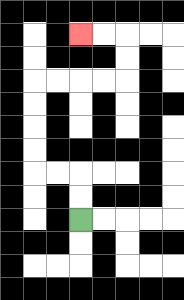{'start': '[3, 9]', 'end': '[3, 1]', 'path_directions': 'U,U,L,L,U,U,U,U,R,R,R,R,U,U,L,L', 'path_coordinates': '[[3, 9], [3, 8], [3, 7], [2, 7], [1, 7], [1, 6], [1, 5], [1, 4], [1, 3], [2, 3], [3, 3], [4, 3], [5, 3], [5, 2], [5, 1], [4, 1], [3, 1]]'}